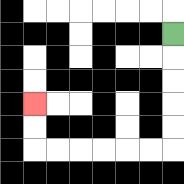{'start': '[7, 1]', 'end': '[1, 4]', 'path_directions': 'D,D,D,D,D,L,L,L,L,L,L,U,U', 'path_coordinates': '[[7, 1], [7, 2], [7, 3], [7, 4], [7, 5], [7, 6], [6, 6], [5, 6], [4, 6], [3, 6], [2, 6], [1, 6], [1, 5], [1, 4]]'}